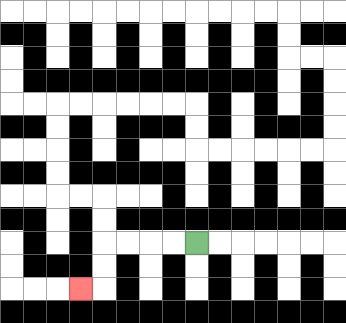{'start': '[8, 10]', 'end': '[3, 12]', 'path_directions': 'L,L,L,L,D,D,L', 'path_coordinates': '[[8, 10], [7, 10], [6, 10], [5, 10], [4, 10], [4, 11], [4, 12], [3, 12]]'}